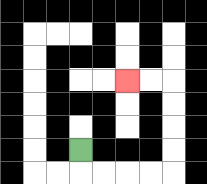{'start': '[3, 6]', 'end': '[5, 3]', 'path_directions': 'D,R,R,R,R,U,U,U,U,L,L', 'path_coordinates': '[[3, 6], [3, 7], [4, 7], [5, 7], [6, 7], [7, 7], [7, 6], [7, 5], [7, 4], [7, 3], [6, 3], [5, 3]]'}